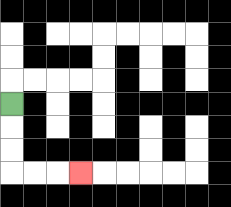{'start': '[0, 4]', 'end': '[3, 7]', 'path_directions': 'D,D,D,R,R,R', 'path_coordinates': '[[0, 4], [0, 5], [0, 6], [0, 7], [1, 7], [2, 7], [3, 7]]'}